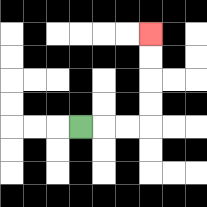{'start': '[3, 5]', 'end': '[6, 1]', 'path_directions': 'R,R,R,U,U,U,U', 'path_coordinates': '[[3, 5], [4, 5], [5, 5], [6, 5], [6, 4], [6, 3], [6, 2], [6, 1]]'}